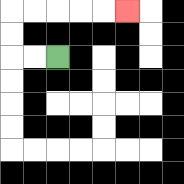{'start': '[2, 2]', 'end': '[5, 0]', 'path_directions': 'L,L,U,U,R,R,R,R,R', 'path_coordinates': '[[2, 2], [1, 2], [0, 2], [0, 1], [0, 0], [1, 0], [2, 0], [3, 0], [4, 0], [5, 0]]'}